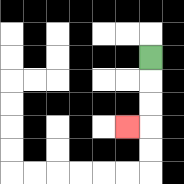{'start': '[6, 2]', 'end': '[5, 5]', 'path_directions': 'D,D,D,L', 'path_coordinates': '[[6, 2], [6, 3], [6, 4], [6, 5], [5, 5]]'}